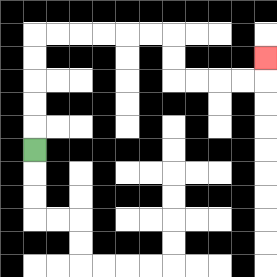{'start': '[1, 6]', 'end': '[11, 2]', 'path_directions': 'U,U,U,U,U,R,R,R,R,R,R,D,D,R,R,R,R,U', 'path_coordinates': '[[1, 6], [1, 5], [1, 4], [1, 3], [1, 2], [1, 1], [2, 1], [3, 1], [4, 1], [5, 1], [6, 1], [7, 1], [7, 2], [7, 3], [8, 3], [9, 3], [10, 3], [11, 3], [11, 2]]'}